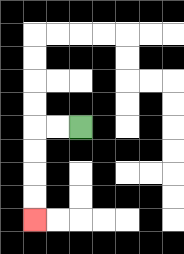{'start': '[3, 5]', 'end': '[1, 9]', 'path_directions': 'L,L,D,D,D,D', 'path_coordinates': '[[3, 5], [2, 5], [1, 5], [1, 6], [1, 7], [1, 8], [1, 9]]'}